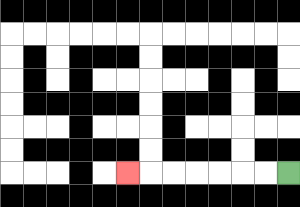{'start': '[12, 7]', 'end': '[5, 7]', 'path_directions': 'L,L,L,L,L,L,L', 'path_coordinates': '[[12, 7], [11, 7], [10, 7], [9, 7], [8, 7], [7, 7], [6, 7], [5, 7]]'}